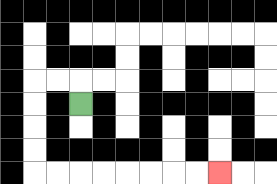{'start': '[3, 4]', 'end': '[9, 7]', 'path_directions': 'U,L,L,D,D,D,D,R,R,R,R,R,R,R,R', 'path_coordinates': '[[3, 4], [3, 3], [2, 3], [1, 3], [1, 4], [1, 5], [1, 6], [1, 7], [2, 7], [3, 7], [4, 7], [5, 7], [6, 7], [7, 7], [8, 7], [9, 7]]'}